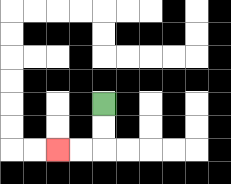{'start': '[4, 4]', 'end': '[2, 6]', 'path_directions': 'D,D,L,L', 'path_coordinates': '[[4, 4], [4, 5], [4, 6], [3, 6], [2, 6]]'}